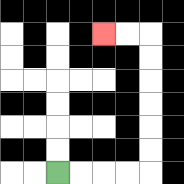{'start': '[2, 7]', 'end': '[4, 1]', 'path_directions': 'R,R,R,R,U,U,U,U,U,U,L,L', 'path_coordinates': '[[2, 7], [3, 7], [4, 7], [5, 7], [6, 7], [6, 6], [6, 5], [6, 4], [6, 3], [6, 2], [6, 1], [5, 1], [4, 1]]'}